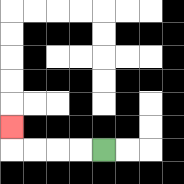{'start': '[4, 6]', 'end': '[0, 5]', 'path_directions': 'L,L,L,L,U', 'path_coordinates': '[[4, 6], [3, 6], [2, 6], [1, 6], [0, 6], [0, 5]]'}